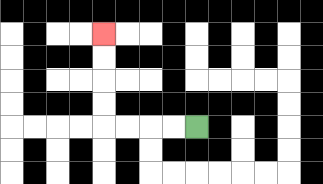{'start': '[8, 5]', 'end': '[4, 1]', 'path_directions': 'L,L,L,L,U,U,U,U', 'path_coordinates': '[[8, 5], [7, 5], [6, 5], [5, 5], [4, 5], [4, 4], [4, 3], [4, 2], [4, 1]]'}